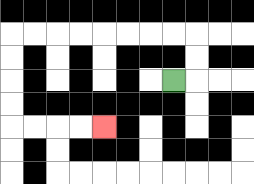{'start': '[7, 3]', 'end': '[4, 5]', 'path_directions': 'R,U,U,L,L,L,L,L,L,L,L,D,D,D,D,R,R,R,R', 'path_coordinates': '[[7, 3], [8, 3], [8, 2], [8, 1], [7, 1], [6, 1], [5, 1], [4, 1], [3, 1], [2, 1], [1, 1], [0, 1], [0, 2], [0, 3], [0, 4], [0, 5], [1, 5], [2, 5], [3, 5], [4, 5]]'}